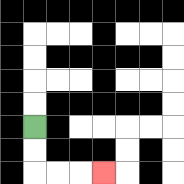{'start': '[1, 5]', 'end': '[4, 7]', 'path_directions': 'D,D,R,R,R', 'path_coordinates': '[[1, 5], [1, 6], [1, 7], [2, 7], [3, 7], [4, 7]]'}